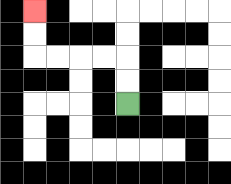{'start': '[5, 4]', 'end': '[1, 0]', 'path_directions': 'U,U,L,L,L,L,U,U', 'path_coordinates': '[[5, 4], [5, 3], [5, 2], [4, 2], [3, 2], [2, 2], [1, 2], [1, 1], [1, 0]]'}